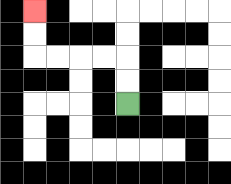{'start': '[5, 4]', 'end': '[1, 0]', 'path_directions': 'U,U,L,L,L,L,U,U', 'path_coordinates': '[[5, 4], [5, 3], [5, 2], [4, 2], [3, 2], [2, 2], [1, 2], [1, 1], [1, 0]]'}